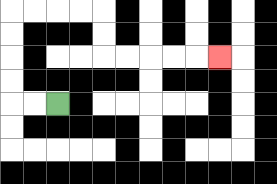{'start': '[2, 4]', 'end': '[9, 2]', 'path_directions': 'L,L,U,U,U,U,R,R,R,R,D,D,R,R,R,R,R', 'path_coordinates': '[[2, 4], [1, 4], [0, 4], [0, 3], [0, 2], [0, 1], [0, 0], [1, 0], [2, 0], [3, 0], [4, 0], [4, 1], [4, 2], [5, 2], [6, 2], [7, 2], [8, 2], [9, 2]]'}